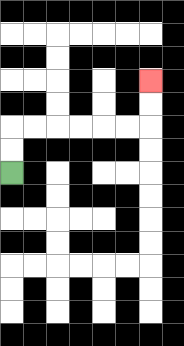{'start': '[0, 7]', 'end': '[6, 3]', 'path_directions': 'U,U,R,R,R,R,R,R,U,U', 'path_coordinates': '[[0, 7], [0, 6], [0, 5], [1, 5], [2, 5], [3, 5], [4, 5], [5, 5], [6, 5], [6, 4], [6, 3]]'}